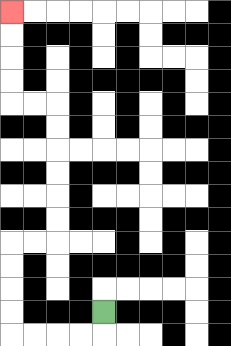{'start': '[4, 13]', 'end': '[0, 0]', 'path_directions': 'D,L,L,L,L,U,U,U,U,R,R,U,U,U,U,U,U,L,L,U,U,U,U', 'path_coordinates': '[[4, 13], [4, 14], [3, 14], [2, 14], [1, 14], [0, 14], [0, 13], [0, 12], [0, 11], [0, 10], [1, 10], [2, 10], [2, 9], [2, 8], [2, 7], [2, 6], [2, 5], [2, 4], [1, 4], [0, 4], [0, 3], [0, 2], [0, 1], [0, 0]]'}